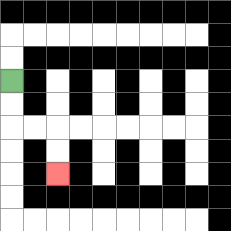{'start': '[0, 3]', 'end': '[2, 7]', 'path_directions': 'D,D,R,R,D,D', 'path_coordinates': '[[0, 3], [0, 4], [0, 5], [1, 5], [2, 5], [2, 6], [2, 7]]'}